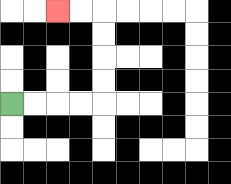{'start': '[0, 4]', 'end': '[2, 0]', 'path_directions': 'R,R,R,R,U,U,U,U,L,L', 'path_coordinates': '[[0, 4], [1, 4], [2, 4], [3, 4], [4, 4], [4, 3], [4, 2], [4, 1], [4, 0], [3, 0], [2, 0]]'}